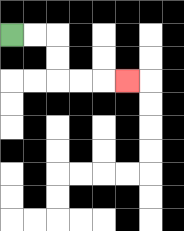{'start': '[0, 1]', 'end': '[5, 3]', 'path_directions': 'R,R,D,D,R,R,R', 'path_coordinates': '[[0, 1], [1, 1], [2, 1], [2, 2], [2, 3], [3, 3], [4, 3], [5, 3]]'}